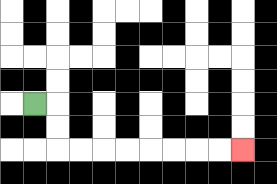{'start': '[1, 4]', 'end': '[10, 6]', 'path_directions': 'R,D,D,R,R,R,R,R,R,R,R', 'path_coordinates': '[[1, 4], [2, 4], [2, 5], [2, 6], [3, 6], [4, 6], [5, 6], [6, 6], [7, 6], [8, 6], [9, 6], [10, 6]]'}